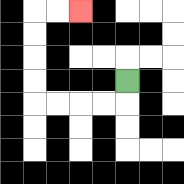{'start': '[5, 3]', 'end': '[3, 0]', 'path_directions': 'D,L,L,L,L,U,U,U,U,R,R', 'path_coordinates': '[[5, 3], [5, 4], [4, 4], [3, 4], [2, 4], [1, 4], [1, 3], [1, 2], [1, 1], [1, 0], [2, 0], [3, 0]]'}